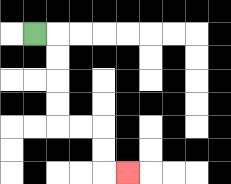{'start': '[1, 1]', 'end': '[5, 7]', 'path_directions': 'R,D,D,D,D,R,R,D,D,R', 'path_coordinates': '[[1, 1], [2, 1], [2, 2], [2, 3], [2, 4], [2, 5], [3, 5], [4, 5], [4, 6], [4, 7], [5, 7]]'}